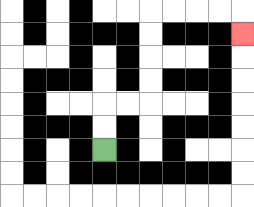{'start': '[4, 6]', 'end': '[10, 1]', 'path_directions': 'U,U,R,R,U,U,U,U,R,R,R,R,D', 'path_coordinates': '[[4, 6], [4, 5], [4, 4], [5, 4], [6, 4], [6, 3], [6, 2], [6, 1], [6, 0], [7, 0], [8, 0], [9, 0], [10, 0], [10, 1]]'}